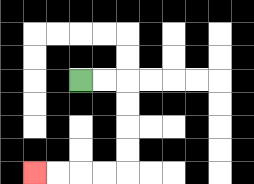{'start': '[3, 3]', 'end': '[1, 7]', 'path_directions': 'R,R,D,D,D,D,L,L,L,L', 'path_coordinates': '[[3, 3], [4, 3], [5, 3], [5, 4], [5, 5], [5, 6], [5, 7], [4, 7], [3, 7], [2, 7], [1, 7]]'}